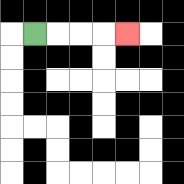{'start': '[1, 1]', 'end': '[5, 1]', 'path_directions': 'R,R,R,R', 'path_coordinates': '[[1, 1], [2, 1], [3, 1], [4, 1], [5, 1]]'}